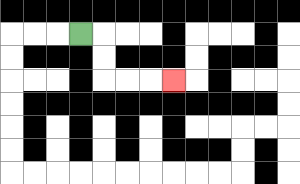{'start': '[3, 1]', 'end': '[7, 3]', 'path_directions': 'R,D,D,R,R,R', 'path_coordinates': '[[3, 1], [4, 1], [4, 2], [4, 3], [5, 3], [6, 3], [7, 3]]'}